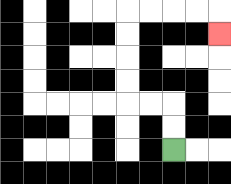{'start': '[7, 6]', 'end': '[9, 1]', 'path_directions': 'U,U,L,L,U,U,U,U,R,R,R,R,D', 'path_coordinates': '[[7, 6], [7, 5], [7, 4], [6, 4], [5, 4], [5, 3], [5, 2], [5, 1], [5, 0], [6, 0], [7, 0], [8, 0], [9, 0], [9, 1]]'}